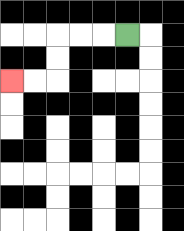{'start': '[5, 1]', 'end': '[0, 3]', 'path_directions': 'L,L,L,D,D,L,L', 'path_coordinates': '[[5, 1], [4, 1], [3, 1], [2, 1], [2, 2], [2, 3], [1, 3], [0, 3]]'}